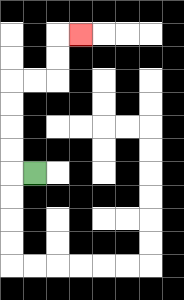{'start': '[1, 7]', 'end': '[3, 1]', 'path_directions': 'L,U,U,U,U,R,R,U,U,R', 'path_coordinates': '[[1, 7], [0, 7], [0, 6], [0, 5], [0, 4], [0, 3], [1, 3], [2, 3], [2, 2], [2, 1], [3, 1]]'}